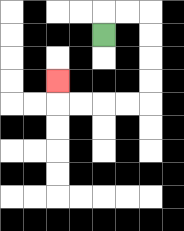{'start': '[4, 1]', 'end': '[2, 3]', 'path_directions': 'U,R,R,D,D,D,D,L,L,L,L,U', 'path_coordinates': '[[4, 1], [4, 0], [5, 0], [6, 0], [6, 1], [6, 2], [6, 3], [6, 4], [5, 4], [4, 4], [3, 4], [2, 4], [2, 3]]'}